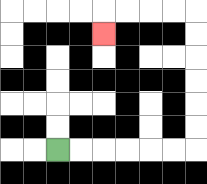{'start': '[2, 6]', 'end': '[4, 1]', 'path_directions': 'R,R,R,R,R,R,U,U,U,U,U,U,L,L,L,L,D', 'path_coordinates': '[[2, 6], [3, 6], [4, 6], [5, 6], [6, 6], [7, 6], [8, 6], [8, 5], [8, 4], [8, 3], [8, 2], [8, 1], [8, 0], [7, 0], [6, 0], [5, 0], [4, 0], [4, 1]]'}